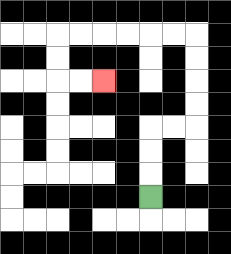{'start': '[6, 8]', 'end': '[4, 3]', 'path_directions': 'U,U,U,R,R,U,U,U,U,L,L,L,L,L,L,D,D,R,R', 'path_coordinates': '[[6, 8], [6, 7], [6, 6], [6, 5], [7, 5], [8, 5], [8, 4], [8, 3], [8, 2], [8, 1], [7, 1], [6, 1], [5, 1], [4, 1], [3, 1], [2, 1], [2, 2], [2, 3], [3, 3], [4, 3]]'}